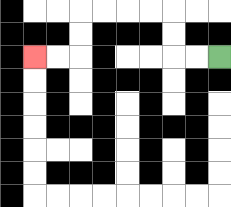{'start': '[9, 2]', 'end': '[1, 2]', 'path_directions': 'L,L,U,U,L,L,L,L,D,D,L,L', 'path_coordinates': '[[9, 2], [8, 2], [7, 2], [7, 1], [7, 0], [6, 0], [5, 0], [4, 0], [3, 0], [3, 1], [3, 2], [2, 2], [1, 2]]'}